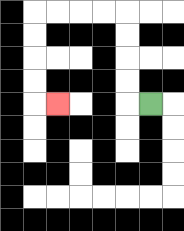{'start': '[6, 4]', 'end': '[2, 4]', 'path_directions': 'L,U,U,U,U,L,L,L,L,D,D,D,D,R', 'path_coordinates': '[[6, 4], [5, 4], [5, 3], [5, 2], [5, 1], [5, 0], [4, 0], [3, 0], [2, 0], [1, 0], [1, 1], [1, 2], [1, 3], [1, 4], [2, 4]]'}